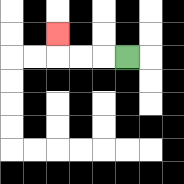{'start': '[5, 2]', 'end': '[2, 1]', 'path_directions': 'L,L,L,U', 'path_coordinates': '[[5, 2], [4, 2], [3, 2], [2, 2], [2, 1]]'}